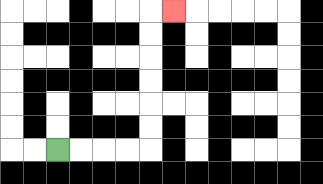{'start': '[2, 6]', 'end': '[7, 0]', 'path_directions': 'R,R,R,R,U,U,U,U,U,U,R', 'path_coordinates': '[[2, 6], [3, 6], [4, 6], [5, 6], [6, 6], [6, 5], [6, 4], [6, 3], [6, 2], [6, 1], [6, 0], [7, 0]]'}